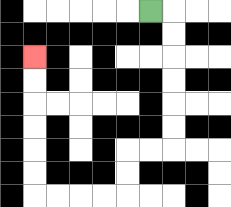{'start': '[6, 0]', 'end': '[1, 2]', 'path_directions': 'R,D,D,D,D,D,D,L,L,D,D,L,L,L,L,U,U,U,U,U,U', 'path_coordinates': '[[6, 0], [7, 0], [7, 1], [7, 2], [7, 3], [7, 4], [7, 5], [7, 6], [6, 6], [5, 6], [5, 7], [5, 8], [4, 8], [3, 8], [2, 8], [1, 8], [1, 7], [1, 6], [1, 5], [1, 4], [1, 3], [1, 2]]'}